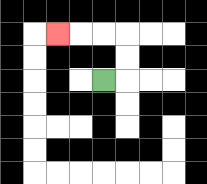{'start': '[4, 3]', 'end': '[2, 1]', 'path_directions': 'R,U,U,L,L,L', 'path_coordinates': '[[4, 3], [5, 3], [5, 2], [5, 1], [4, 1], [3, 1], [2, 1]]'}